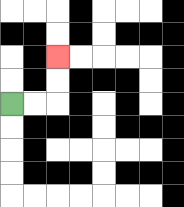{'start': '[0, 4]', 'end': '[2, 2]', 'path_directions': 'R,R,U,U', 'path_coordinates': '[[0, 4], [1, 4], [2, 4], [2, 3], [2, 2]]'}